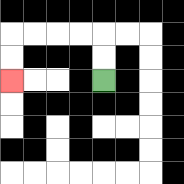{'start': '[4, 3]', 'end': '[0, 3]', 'path_directions': 'U,U,L,L,L,L,D,D', 'path_coordinates': '[[4, 3], [4, 2], [4, 1], [3, 1], [2, 1], [1, 1], [0, 1], [0, 2], [0, 3]]'}